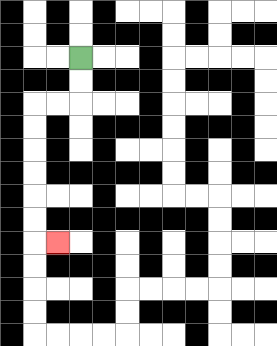{'start': '[3, 2]', 'end': '[2, 10]', 'path_directions': 'D,D,L,L,D,D,D,D,D,D,R', 'path_coordinates': '[[3, 2], [3, 3], [3, 4], [2, 4], [1, 4], [1, 5], [1, 6], [1, 7], [1, 8], [1, 9], [1, 10], [2, 10]]'}